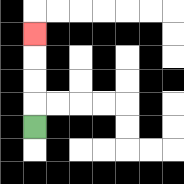{'start': '[1, 5]', 'end': '[1, 1]', 'path_directions': 'U,U,U,U', 'path_coordinates': '[[1, 5], [1, 4], [1, 3], [1, 2], [1, 1]]'}